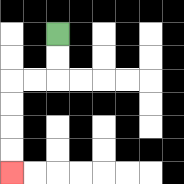{'start': '[2, 1]', 'end': '[0, 7]', 'path_directions': 'D,D,L,L,D,D,D,D', 'path_coordinates': '[[2, 1], [2, 2], [2, 3], [1, 3], [0, 3], [0, 4], [0, 5], [0, 6], [0, 7]]'}